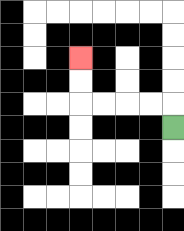{'start': '[7, 5]', 'end': '[3, 2]', 'path_directions': 'U,L,L,L,L,U,U', 'path_coordinates': '[[7, 5], [7, 4], [6, 4], [5, 4], [4, 4], [3, 4], [3, 3], [3, 2]]'}